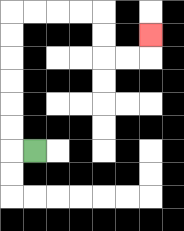{'start': '[1, 6]', 'end': '[6, 1]', 'path_directions': 'L,U,U,U,U,U,U,R,R,R,R,D,D,R,R,U', 'path_coordinates': '[[1, 6], [0, 6], [0, 5], [0, 4], [0, 3], [0, 2], [0, 1], [0, 0], [1, 0], [2, 0], [3, 0], [4, 0], [4, 1], [4, 2], [5, 2], [6, 2], [6, 1]]'}